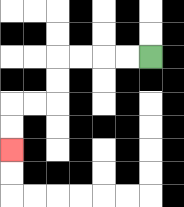{'start': '[6, 2]', 'end': '[0, 6]', 'path_directions': 'L,L,L,L,D,D,L,L,D,D', 'path_coordinates': '[[6, 2], [5, 2], [4, 2], [3, 2], [2, 2], [2, 3], [2, 4], [1, 4], [0, 4], [0, 5], [0, 6]]'}